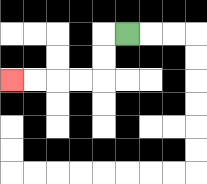{'start': '[5, 1]', 'end': '[0, 3]', 'path_directions': 'L,D,D,L,L,L,L', 'path_coordinates': '[[5, 1], [4, 1], [4, 2], [4, 3], [3, 3], [2, 3], [1, 3], [0, 3]]'}